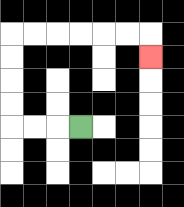{'start': '[3, 5]', 'end': '[6, 2]', 'path_directions': 'L,L,L,U,U,U,U,R,R,R,R,R,R,D', 'path_coordinates': '[[3, 5], [2, 5], [1, 5], [0, 5], [0, 4], [0, 3], [0, 2], [0, 1], [1, 1], [2, 1], [3, 1], [4, 1], [5, 1], [6, 1], [6, 2]]'}